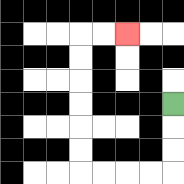{'start': '[7, 4]', 'end': '[5, 1]', 'path_directions': 'D,D,D,L,L,L,L,U,U,U,U,U,U,R,R', 'path_coordinates': '[[7, 4], [7, 5], [7, 6], [7, 7], [6, 7], [5, 7], [4, 7], [3, 7], [3, 6], [3, 5], [3, 4], [3, 3], [3, 2], [3, 1], [4, 1], [5, 1]]'}